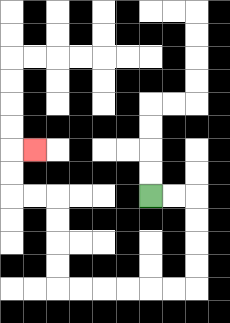{'start': '[6, 8]', 'end': '[1, 6]', 'path_directions': 'R,R,D,D,D,D,L,L,L,L,L,L,U,U,U,U,L,L,U,U,R', 'path_coordinates': '[[6, 8], [7, 8], [8, 8], [8, 9], [8, 10], [8, 11], [8, 12], [7, 12], [6, 12], [5, 12], [4, 12], [3, 12], [2, 12], [2, 11], [2, 10], [2, 9], [2, 8], [1, 8], [0, 8], [0, 7], [0, 6], [1, 6]]'}